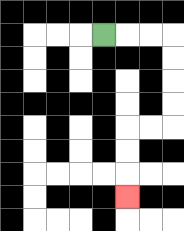{'start': '[4, 1]', 'end': '[5, 8]', 'path_directions': 'R,R,R,D,D,D,D,L,L,D,D,D', 'path_coordinates': '[[4, 1], [5, 1], [6, 1], [7, 1], [7, 2], [7, 3], [7, 4], [7, 5], [6, 5], [5, 5], [5, 6], [5, 7], [5, 8]]'}